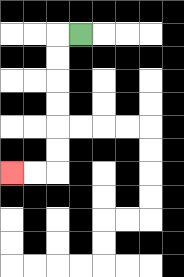{'start': '[3, 1]', 'end': '[0, 7]', 'path_directions': 'L,D,D,D,D,D,D,L,L', 'path_coordinates': '[[3, 1], [2, 1], [2, 2], [2, 3], [2, 4], [2, 5], [2, 6], [2, 7], [1, 7], [0, 7]]'}